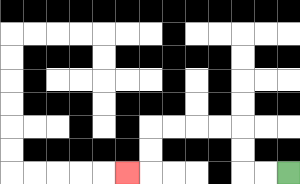{'start': '[12, 7]', 'end': '[5, 7]', 'path_directions': 'L,L,U,U,L,L,L,L,D,D,L', 'path_coordinates': '[[12, 7], [11, 7], [10, 7], [10, 6], [10, 5], [9, 5], [8, 5], [7, 5], [6, 5], [6, 6], [6, 7], [5, 7]]'}